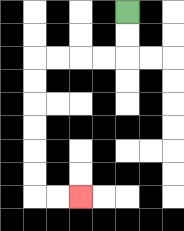{'start': '[5, 0]', 'end': '[3, 8]', 'path_directions': 'D,D,L,L,L,L,D,D,D,D,D,D,R,R', 'path_coordinates': '[[5, 0], [5, 1], [5, 2], [4, 2], [3, 2], [2, 2], [1, 2], [1, 3], [1, 4], [1, 5], [1, 6], [1, 7], [1, 8], [2, 8], [3, 8]]'}